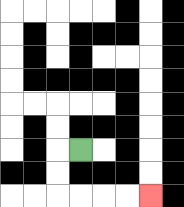{'start': '[3, 6]', 'end': '[6, 8]', 'path_directions': 'L,D,D,R,R,R,R', 'path_coordinates': '[[3, 6], [2, 6], [2, 7], [2, 8], [3, 8], [4, 8], [5, 8], [6, 8]]'}